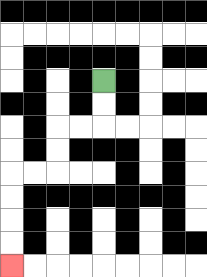{'start': '[4, 3]', 'end': '[0, 11]', 'path_directions': 'D,D,L,L,D,D,L,L,D,D,D,D', 'path_coordinates': '[[4, 3], [4, 4], [4, 5], [3, 5], [2, 5], [2, 6], [2, 7], [1, 7], [0, 7], [0, 8], [0, 9], [0, 10], [0, 11]]'}